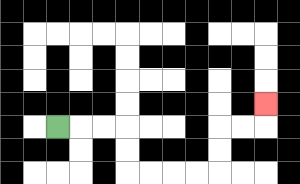{'start': '[2, 5]', 'end': '[11, 4]', 'path_directions': 'R,R,R,D,D,R,R,R,R,U,U,R,R,U', 'path_coordinates': '[[2, 5], [3, 5], [4, 5], [5, 5], [5, 6], [5, 7], [6, 7], [7, 7], [8, 7], [9, 7], [9, 6], [9, 5], [10, 5], [11, 5], [11, 4]]'}